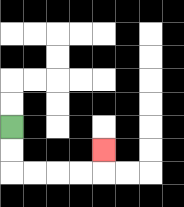{'start': '[0, 5]', 'end': '[4, 6]', 'path_directions': 'D,D,R,R,R,R,U', 'path_coordinates': '[[0, 5], [0, 6], [0, 7], [1, 7], [2, 7], [3, 7], [4, 7], [4, 6]]'}